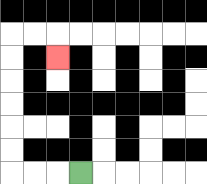{'start': '[3, 7]', 'end': '[2, 2]', 'path_directions': 'L,L,L,U,U,U,U,U,U,R,R,D', 'path_coordinates': '[[3, 7], [2, 7], [1, 7], [0, 7], [0, 6], [0, 5], [0, 4], [0, 3], [0, 2], [0, 1], [1, 1], [2, 1], [2, 2]]'}